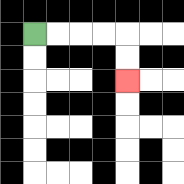{'start': '[1, 1]', 'end': '[5, 3]', 'path_directions': 'R,R,R,R,D,D', 'path_coordinates': '[[1, 1], [2, 1], [3, 1], [4, 1], [5, 1], [5, 2], [5, 3]]'}